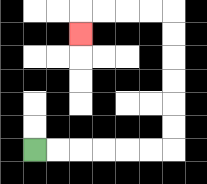{'start': '[1, 6]', 'end': '[3, 1]', 'path_directions': 'R,R,R,R,R,R,U,U,U,U,U,U,L,L,L,L,D', 'path_coordinates': '[[1, 6], [2, 6], [3, 6], [4, 6], [5, 6], [6, 6], [7, 6], [7, 5], [7, 4], [7, 3], [7, 2], [7, 1], [7, 0], [6, 0], [5, 0], [4, 0], [3, 0], [3, 1]]'}